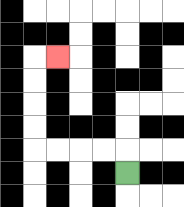{'start': '[5, 7]', 'end': '[2, 2]', 'path_directions': 'U,L,L,L,L,U,U,U,U,R', 'path_coordinates': '[[5, 7], [5, 6], [4, 6], [3, 6], [2, 6], [1, 6], [1, 5], [1, 4], [1, 3], [1, 2], [2, 2]]'}